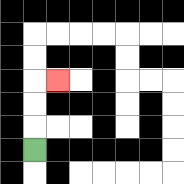{'start': '[1, 6]', 'end': '[2, 3]', 'path_directions': 'U,U,U,R', 'path_coordinates': '[[1, 6], [1, 5], [1, 4], [1, 3], [2, 3]]'}